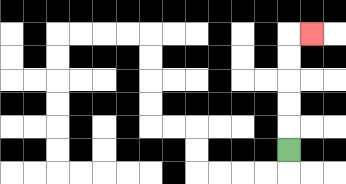{'start': '[12, 6]', 'end': '[13, 1]', 'path_directions': 'U,U,U,U,U,R', 'path_coordinates': '[[12, 6], [12, 5], [12, 4], [12, 3], [12, 2], [12, 1], [13, 1]]'}